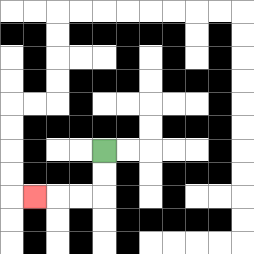{'start': '[4, 6]', 'end': '[1, 8]', 'path_directions': 'D,D,L,L,L', 'path_coordinates': '[[4, 6], [4, 7], [4, 8], [3, 8], [2, 8], [1, 8]]'}